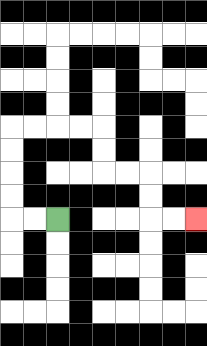{'start': '[2, 9]', 'end': '[8, 9]', 'path_directions': 'L,L,U,U,U,U,R,R,R,R,D,D,R,R,D,D,R,R', 'path_coordinates': '[[2, 9], [1, 9], [0, 9], [0, 8], [0, 7], [0, 6], [0, 5], [1, 5], [2, 5], [3, 5], [4, 5], [4, 6], [4, 7], [5, 7], [6, 7], [6, 8], [6, 9], [7, 9], [8, 9]]'}